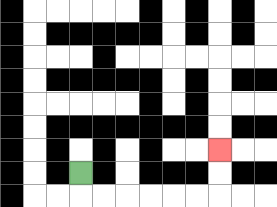{'start': '[3, 7]', 'end': '[9, 6]', 'path_directions': 'D,R,R,R,R,R,R,U,U', 'path_coordinates': '[[3, 7], [3, 8], [4, 8], [5, 8], [6, 8], [7, 8], [8, 8], [9, 8], [9, 7], [9, 6]]'}